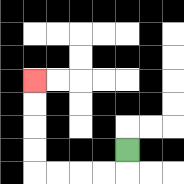{'start': '[5, 6]', 'end': '[1, 3]', 'path_directions': 'D,L,L,L,L,U,U,U,U', 'path_coordinates': '[[5, 6], [5, 7], [4, 7], [3, 7], [2, 7], [1, 7], [1, 6], [1, 5], [1, 4], [1, 3]]'}